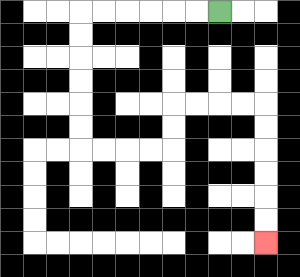{'start': '[9, 0]', 'end': '[11, 10]', 'path_directions': 'L,L,L,L,L,L,D,D,D,D,D,D,R,R,R,R,U,U,R,R,R,R,D,D,D,D,D,D', 'path_coordinates': '[[9, 0], [8, 0], [7, 0], [6, 0], [5, 0], [4, 0], [3, 0], [3, 1], [3, 2], [3, 3], [3, 4], [3, 5], [3, 6], [4, 6], [5, 6], [6, 6], [7, 6], [7, 5], [7, 4], [8, 4], [9, 4], [10, 4], [11, 4], [11, 5], [11, 6], [11, 7], [11, 8], [11, 9], [11, 10]]'}